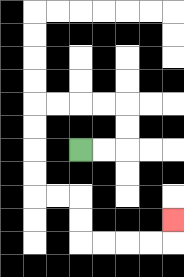{'start': '[3, 6]', 'end': '[7, 9]', 'path_directions': 'R,R,U,U,L,L,L,L,D,D,D,D,R,R,D,D,R,R,R,R,U', 'path_coordinates': '[[3, 6], [4, 6], [5, 6], [5, 5], [5, 4], [4, 4], [3, 4], [2, 4], [1, 4], [1, 5], [1, 6], [1, 7], [1, 8], [2, 8], [3, 8], [3, 9], [3, 10], [4, 10], [5, 10], [6, 10], [7, 10], [7, 9]]'}